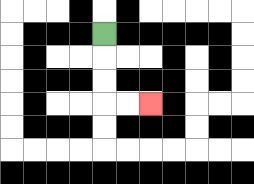{'start': '[4, 1]', 'end': '[6, 4]', 'path_directions': 'D,D,D,R,R', 'path_coordinates': '[[4, 1], [4, 2], [4, 3], [4, 4], [5, 4], [6, 4]]'}